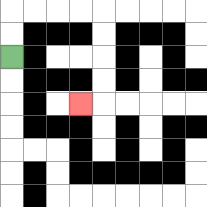{'start': '[0, 2]', 'end': '[3, 4]', 'path_directions': 'U,U,R,R,R,R,D,D,D,D,L', 'path_coordinates': '[[0, 2], [0, 1], [0, 0], [1, 0], [2, 0], [3, 0], [4, 0], [4, 1], [4, 2], [4, 3], [4, 4], [3, 4]]'}